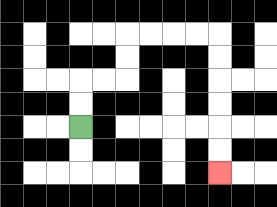{'start': '[3, 5]', 'end': '[9, 7]', 'path_directions': 'U,U,R,R,U,U,R,R,R,R,D,D,D,D,D,D', 'path_coordinates': '[[3, 5], [3, 4], [3, 3], [4, 3], [5, 3], [5, 2], [5, 1], [6, 1], [7, 1], [8, 1], [9, 1], [9, 2], [9, 3], [9, 4], [9, 5], [9, 6], [9, 7]]'}